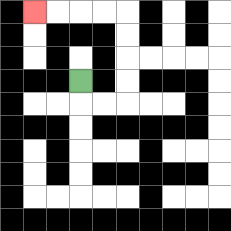{'start': '[3, 3]', 'end': '[1, 0]', 'path_directions': 'D,R,R,U,U,U,U,L,L,L,L', 'path_coordinates': '[[3, 3], [3, 4], [4, 4], [5, 4], [5, 3], [5, 2], [5, 1], [5, 0], [4, 0], [3, 0], [2, 0], [1, 0]]'}